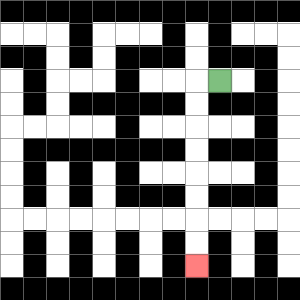{'start': '[9, 3]', 'end': '[8, 11]', 'path_directions': 'L,D,D,D,D,D,D,D,D', 'path_coordinates': '[[9, 3], [8, 3], [8, 4], [8, 5], [8, 6], [8, 7], [8, 8], [8, 9], [8, 10], [8, 11]]'}